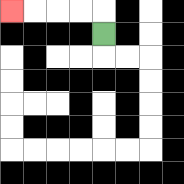{'start': '[4, 1]', 'end': '[0, 0]', 'path_directions': 'U,L,L,L,L', 'path_coordinates': '[[4, 1], [4, 0], [3, 0], [2, 0], [1, 0], [0, 0]]'}